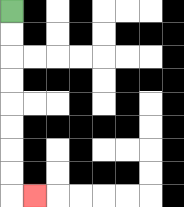{'start': '[0, 0]', 'end': '[1, 8]', 'path_directions': 'D,D,D,D,D,D,D,D,R', 'path_coordinates': '[[0, 0], [0, 1], [0, 2], [0, 3], [0, 4], [0, 5], [0, 6], [0, 7], [0, 8], [1, 8]]'}